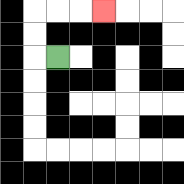{'start': '[2, 2]', 'end': '[4, 0]', 'path_directions': 'L,U,U,R,R,R', 'path_coordinates': '[[2, 2], [1, 2], [1, 1], [1, 0], [2, 0], [3, 0], [4, 0]]'}